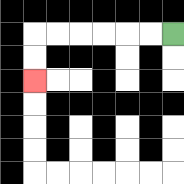{'start': '[7, 1]', 'end': '[1, 3]', 'path_directions': 'L,L,L,L,L,L,D,D', 'path_coordinates': '[[7, 1], [6, 1], [5, 1], [4, 1], [3, 1], [2, 1], [1, 1], [1, 2], [1, 3]]'}